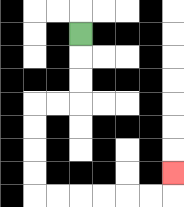{'start': '[3, 1]', 'end': '[7, 7]', 'path_directions': 'D,D,D,L,L,D,D,D,D,R,R,R,R,R,R,U', 'path_coordinates': '[[3, 1], [3, 2], [3, 3], [3, 4], [2, 4], [1, 4], [1, 5], [1, 6], [1, 7], [1, 8], [2, 8], [3, 8], [4, 8], [5, 8], [6, 8], [7, 8], [7, 7]]'}